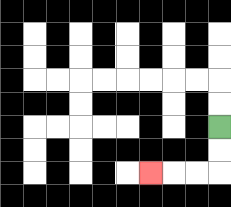{'start': '[9, 5]', 'end': '[6, 7]', 'path_directions': 'D,D,L,L,L', 'path_coordinates': '[[9, 5], [9, 6], [9, 7], [8, 7], [7, 7], [6, 7]]'}